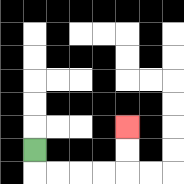{'start': '[1, 6]', 'end': '[5, 5]', 'path_directions': 'D,R,R,R,R,U,U', 'path_coordinates': '[[1, 6], [1, 7], [2, 7], [3, 7], [4, 7], [5, 7], [5, 6], [5, 5]]'}